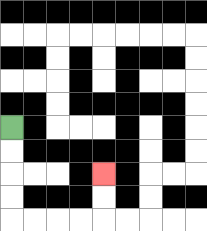{'start': '[0, 5]', 'end': '[4, 7]', 'path_directions': 'D,D,D,D,R,R,R,R,U,U', 'path_coordinates': '[[0, 5], [0, 6], [0, 7], [0, 8], [0, 9], [1, 9], [2, 9], [3, 9], [4, 9], [4, 8], [4, 7]]'}